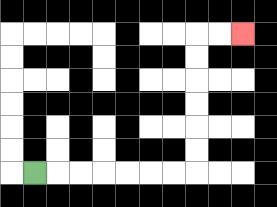{'start': '[1, 7]', 'end': '[10, 1]', 'path_directions': 'R,R,R,R,R,R,R,U,U,U,U,U,U,R,R', 'path_coordinates': '[[1, 7], [2, 7], [3, 7], [4, 7], [5, 7], [6, 7], [7, 7], [8, 7], [8, 6], [8, 5], [8, 4], [8, 3], [8, 2], [8, 1], [9, 1], [10, 1]]'}